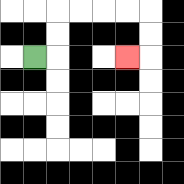{'start': '[1, 2]', 'end': '[5, 2]', 'path_directions': 'R,U,U,R,R,R,R,D,D,L', 'path_coordinates': '[[1, 2], [2, 2], [2, 1], [2, 0], [3, 0], [4, 0], [5, 0], [6, 0], [6, 1], [6, 2], [5, 2]]'}